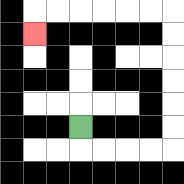{'start': '[3, 5]', 'end': '[1, 1]', 'path_directions': 'D,R,R,R,R,U,U,U,U,U,U,L,L,L,L,L,L,D', 'path_coordinates': '[[3, 5], [3, 6], [4, 6], [5, 6], [6, 6], [7, 6], [7, 5], [7, 4], [7, 3], [7, 2], [7, 1], [7, 0], [6, 0], [5, 0], [4, 0], [3, 0], [2, 0], [1, 0], [1, 1]]'}